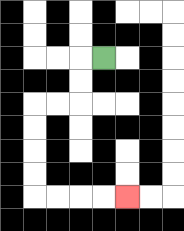{'start': '[4, 2]', 'end': '[5, 8]', 'path_directions': 'L,D,D,L,L,D,D,D,D,R,R,R,R', 'path_coordinates': '[[4, 2], [3, 2], [3, 3], [3, 4], [2, 4], [1, 4], [1, 5], [1, 6], [1, 7], [1, 8], [2, 8], [3, 8], [4, 8], [5, 8]]'}